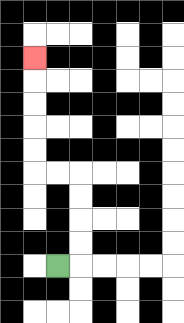{'start': '[2, 11]', 'end': '[1, 2]', 'path_directions': 'R,U,U,U,U,L,L,U,U,U,U,U', 'path_coordinates': '[[2, 11], [3, 11], [3, 10], [3, 9], [3, 8], [3, 7], [2, 7], [1, 7], [1, 6], [1, 5], [1, 4], [1, 3], [1, 2]]'}